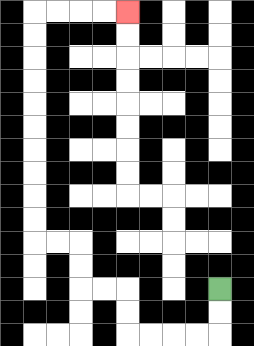{'start': '[9, 12]', 'end': '[5, 0]', 'path_directions': 'D,D,L,L,L,L,U,U,L,L,U,U,L,L,U,U,U,U,U,U,U,U,U,U,R,R,R,R', 'path_coordinates': '[[9, 12], [9, 13], [9, 14], [8, 14], [7, 14], [6, 14], [5, 14], [5, 13], [5, 12], [4, 12], [3, 12], [3, 11], [3, 10], [2, 10], [1, 10], [1, 9], [1, 8], [1, 7], [1, 6], [1, 5], [1, 4], [1, 3], [1, 2], [1, 1], [1, 0], [2, 0], [3, 0], [4, 0], [5, 0]]'}